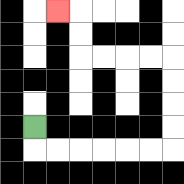{'start': '[1, 5]', 'end': '[2, 0]', 'path_directions': 'D,R,R,R,R,R,R,U,U,U,U,L,L,L,L,U,U,L', 'path_coordinates': '[[1, 5], [1, 6], [2, 6], [3, 6], [4, 6], [5, 6], [6, 6], [7, 6], [7, 5], [7, 4], [7, 3], [7, 2], [6, 2], [5, 2], [4, 2], [3, 2], [3, 1], [3, 0], [2, 0]]'}